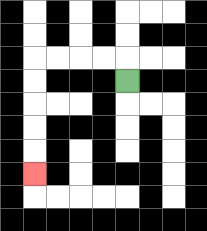{'start': '[5, 3]', 'end': '[1, 7]', 'path_directions': 'U,L,L,L,L,D,D,D,D,D', 'path_coordinates': '[[5, 3], [5, 2], [4, 2], [3, 2], [2, 2], [1, 2], [1, 3], [1, 4], [1, 5], [1, 6], [1, 7]]'}